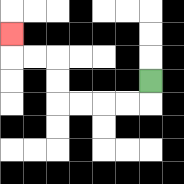{'start': '[6, 3]', 'end': '[0, 1]', 'path_directions': 'D,L,L,L,L,U,U,L,L,U', 'path_coordinates': '[[6, 3], [6, 4], [5, 4], [4, 4], [3, 4], [2, 4], [2, 3], [2, 2], [1, 2], [0, 2], [0, 1]]'}